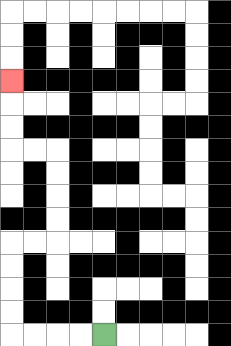{'start': '[4, 14]', 'end': '[0, 3]', 'path_directions': 'L,L,L,L,U,U,U,U,R,R,U,U,U,U,L,L,U,U,U', 'path_coordinates': '[[4, 14], [3, 14], [2, 14], [1, 14], [0, 14], [0, 13], [0, 12], [0, 11], [0, 10], [1, 10], [2, 10], [2, 9], [2, 8], [2, 7], [2, 6], [1, 6], [0, 6], [0, 5], [0, 4], [0, 3]]'}